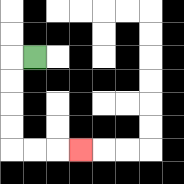{'start': '[1, 2]', 'end': '[3, 6]', 'path_directions': 'L,D,D,D,D,R,R,R', 'path_coordinates': '[[1, 2], [0, 2], [0, 3], [0, 4], [0, 5], [0, 6], [1, 6], [2, 6], [3, 6]]'}